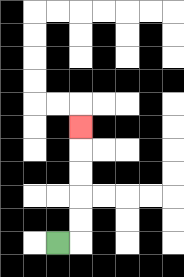{'start': '[2, 10]', 'end': '[3, 5]', 'path_directions': 'R,U,U,U,U,U', 'path_coordinates': '[[2, 10], [3, 10], [3, 9], [3, 8], [3, 7], [3, 6], [3, 5]]'}